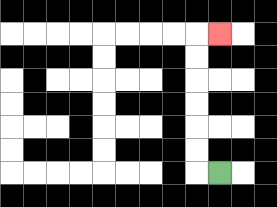{'start': '[9, 7]', 'end': '[9, 1]', 'path_directions': 'L,U,U,U,U,U,U,R', 'path_coordinates': '[[9, 7], [8, 7], [8, 6], [8, 5], [8, 4], [8, 3], [8, 2], [8, 1], [9, 1]]'}